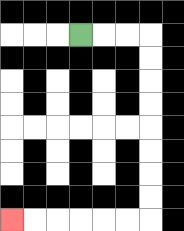{'start': '[3, 1]', 'end': '[0, 9]', 'path_directions': 'R,R,R,D,D,D,D,D,D,D,D,L,L,L,L,L,L', 'path_coordinates': '[[3, 1], [4, 1], [5, 1], [6, 1], [6, 2], [6, 3], [6, 4], [6, 5], [6, 6], [6, 7], [6, 8], [6, 9], [5, 9], [4, 9], [3, 9], [2, 9], [1, 9], [0, 9]]'}